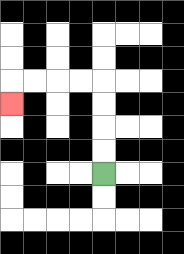{'start': '[4, 7]', 'end': '[0, 4]', 'path_directions': 'U,U,U,U,L,L,L,L,D', 'path_coordinates': '[[4, 7], [4, 6], [4, 5], [4, 4], [4, 3], [3, 3], [2, 3], [1, 3], [0, 3], [0, 4]]'}